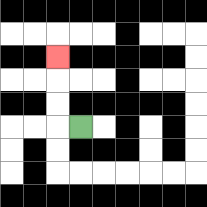{'start': '[3, 5]', 'end': '[2, 2]', 'path_directions': 'L,U,U,U', 'path_coordinates': '[[3, 5], [2, 5], [2, 4], [2, 3], [2, 2]]'}